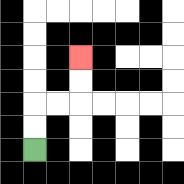{'start': '[1, 6]', 'end': '[3, 2]', 'path_directions': 'U,U,R,R,U,U', 'path_coordinates': '[[1, 6], [1, 5], [1, 4], [2, 4], [3, 4], [3, 3], [3, 2]]'}